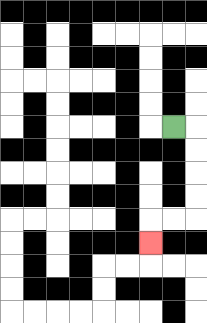{'start': '[7, 5]', 'end': '[6, 10]', 'path_directions': 'R,D,D,D,D,L,L,D', 'path_coordinates': '[[7, 5], [8, 5], [8, 6], [8, 7], [8, 8], [8, 9], [7, 9], [6, 9], [6, 10]]'}